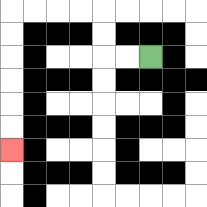{'start': '[6, 2]', 'end': '[0, 6]', 'path_directions': 'L,L,U,U,L,L,L,L,D,D,D,D,D,D', 'path_coordinates': '[[6, 2], [5, 2], [4, 2], [4, 1], [4, 0], [3, 0], [2, 0], [1, 0], [0, 0], [0, 1], [0, 2], [0, 3], [0, 4], [0, 5], [0, 6]]'}